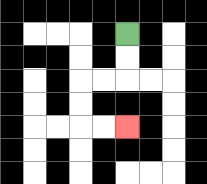{'start': '[5, 1]', 'end': '[5, 5]', 'path_directions': 'D,D,L,L,D,D,R,R', 'path_coordinates': '[[5, 1], [5, 2], [5, 3], [4, 3], [3, 3], [3, 4], [3, 5], [4, 5], [5, 5]]'}